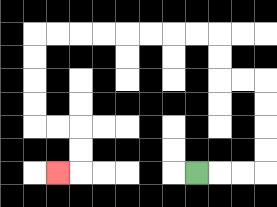{'start': '[8, 7]', 'end': '[2, 7]', 'path_directions': 'R,R,R,U,U,U,U,L,L,U,U,L,L,L,L,L,L,L,L,D,D,D,D,R,R,D,D,L', 'path_coordinates': '[[8, 7], [9, 7], [10, 7], [11, 7], [11, 6], [11, 5], [11, 4], [11, 3], [10, 3], [9, 3], [9, 2], [9, 1], [8, 1], [7, 1], [6, 1], [5, 1], [4, 1], [3, 1], [2, 1], [1, 1], [1, 2], [1, 3], [1, 4], [1, 5], [2, 5], [3, 5], [3, 6], [3, 7], [2, 7]]'}